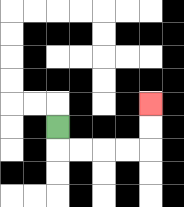{'start': '[2, 5]', 'end': '[6, 4]', 'path_directions': 'D,R,R,R,R,U,U', 'path_coordinates': '[[2, 5], [2, 6], [3, 6], [4, 6], [5, 6], [6, 6], [6, 5], [6, 4]]'}